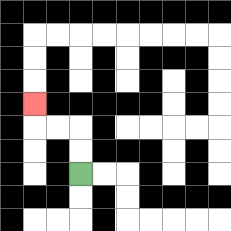{'start': '[3, 7]', 'end': '[1, 4]', 'path_directions': 'U,U,L,L,U', 'path_coordinates': '[[3, 7], [3, 6], [3, 5], [2, 5], [1, 5], [1, 4]]'}